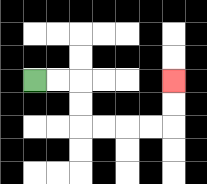{'start': '[1, 3]', 'end': '[7, 3]', 'path_directions': 'R,R,D,D,R,R,R,R,U,U', 'path_coordinates': '[[1, 3], [2, 3], [3, 3], [3, 4], [3, 5], [4, 5], [5, 5], [6, 5], [7, 5], [7, 4], [7, 3]]'}